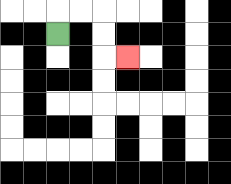{'start': '[2, 1]', 'end': '[5, 2]', 'path_directions': 'U,R,R,D,D,R', 'path_coordinates': '[[2, 1], [2, 0], [3, 0], [4, 0], [4, 1], [4, 2], [5, 2]]'}